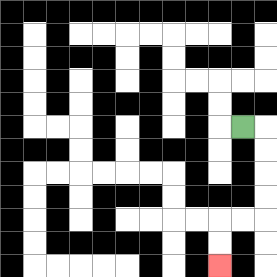{'start': '[10, 5]', 'end': '[9, 11]', 'path_directions': 'R,D,D,D,D,L,L,D,D', 'path_coordinates': '[[10, 5], [11, 5], [11, 6], [11, 7], [11, 8], [11, 9], [10, 9], [9, 9], [9, 10], [9, 11]]'}